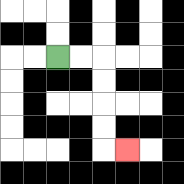{'start': '[2, 2]', 'end': '[5, 6]', 'path_directions': 'R,R,D,D,D,D,R', 'path_coordinates': '[[2, 2], [3, 2], [4, 2], [4, 3], [4, 4], [4, 5], [4, 6], [5, 6]]'}